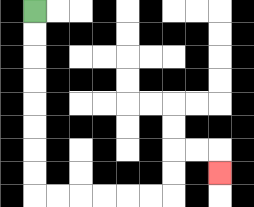{'start': '[1, 0]', 'end': '[9, 7]', 'path_directions': 'D,D,D,D,D,D,D,D,R,R,R,R,R,R,U,U,R,R,D', 'path_coordinates': '[[1, 0], [1, 1], [1, 2], [1, 3], [1, 4], [1, 5], [1, 6], [1, 7], [1, 8], [2, 8], [3, 8], [4, 8], [5, 8], [6, 8], [7, 8], [7, 7], [7, 6], [8, 6], [9, 6], [9, 7]]'}